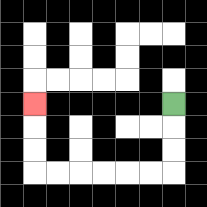{'start': '[7, 4]', 'end': '[1, 4]', 'path_directions': 'D,D,D,L,L,L,L,L,L,U,U,U', 'path_coordinates': '[[7, 4], [7, 5], [7, 6], [7, 7], [6, 7], [5, 7], [4, 7], [3, 7], [2, 7], [1, 7], [1, 6], [1, 5], [1, 4]]'}